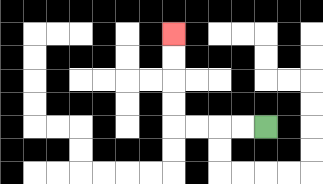{'start': '[11, 5]', 'end': '[7, 1]', 'path_directions': 'L,L,L,L,U,U,U,U', 'path_coordinates': '[[11, 5], [10, 5], [9, 5], [8, 5], [7, 5], [7, 4], [7, 3], [7, 2], [7, 1]]'}